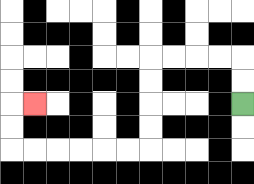{'start': '[10, 4]', 'end': '[1, 4]', 'path_directions': 'U,U,L,L,L,L,D,D,D,D,L,L,L,L,L,L,U,U,R', 'path_coordinates': '[[10, 4], [10, 3], [10, 2], [9, 2], [8, 2], [7, 2], [6, 2], [6, 3], [6, 4], [6, 5], [6, 6], [5, 6], [4, 6], [3, 6], [2, 6], [1, 6], [0, 6], [0, 5], [0, 4], [1, 4]]'}